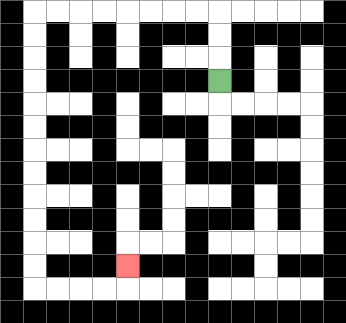{'start': '[9, 3]', 'end': '[5, 11]', 'path_directions': 'U,U,U,L,L,L,L,L,L,L,L,D,D,D,D,D,D,D,D,D,D,D,D,R,R,R,R,U', 'path_coordinates': '[[9, 3], [9, 2], [9, 1], [9, 0], [8, 0], [7, 0], [6, 0], [5, 0], [4, 0], [3, 0], [2, 0], [1, 0], [1, 1], [1, 2], [1, 3], [1, 4], [1, 5], [1, 6], [1, 7], [1, 8], [1, 9], [1, 10], [1, 11], [1, 12], [2, 12], [3, 12], [4, 12], [5, 12], [5, 11]]'}